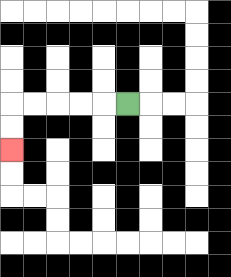{'start': '[5, 4]', 'end': '[0, 6]', 'path_directions': 'L,L,L,L,L,D,D', 'path_coordinates': '[[5, 4], [4, 4], [3, 4], [2, 4], [1, 4], [0, 4], [0, 5], [0, 6]]'}